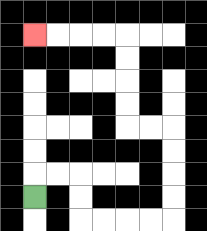{'start': '[1, 8]', 'end': '[1, 1]', 'path_directions': 'U,R,R,D,D,R,R,R,R,U,U,U,U,L,L,U,U,U,U,L,L,L,L', 'path_coordinates': '[[1, 8], [1, 7], [2, 7], [3, 7], [3, 8], [3, 9], [4, 9], [5, 9], [6, 9], [7, 9], [7, 8], [7, 7], [7, 6], [7, 5], [6, 5], [5, 5], [5, 4], [5, 3], [5, 2], [5, 1], [4, 1], [3, 1], [2, 1], [1, 1]]'}